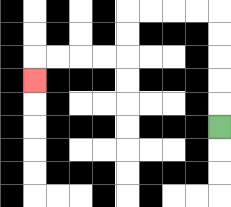{'start': '[9, 5]', 'end': '[1, 3]', 'path_directions': 'U,U,U,U,U,L,L,L,L,D,D,L,L,L,L,D', 'path_coordinates': '[[9, 5], [9, 4], [9, 3], [9, 2], [9, 1], [9, 0], [8, 0], [7, 0], [6, 0], [5, 0], [5, 1], [5, 2], [4, 2], [3, 2], [2, 2], [1, 2], [1, 3]]'}